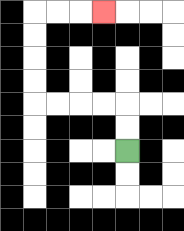{'start': '[5, 6]', 'end': '[4, 0]', 'path_directions': 'U,U,L,L,L,L,U,U,U,U,R,R,R', 'path_coordinates': '[[5, 6], [5, 5], [5, 4], [4, 4], [3, 4], [2, 4], [1, 4], [1, 3], [1, 2], [1, 1], [1, 0], [2, 0], [3, 0], [4, 0]]'}